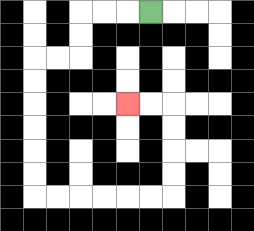{'start': '[6, 0]', 'end': '[5, 4]', 'path_directions': 'L,L,L,D,D,L,L,D,D,D,D,D,D,R,R,R,R,R,R,U,U,U,U,L,L', 'path_coordinates': '[[6, 0], [5, 0], [4, 0], [3, 0], [3, 1], [3, 2], [2, 2], [1, 2], [1, 3], [1, 4], [1, 5], [1, 6], [1, 7], [1, 8], [2, 8], [3, 8], [4, 8], [5, 8], [6, 8], [7, 8], [7, 7], [7, 6], [7, 5], [7, 4], [6, 4], [5, 4]]'}